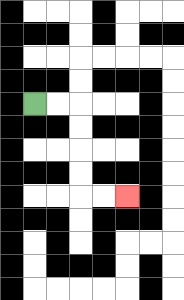{'start': '[1, 4]', 'end': '[5, 8]', 'path_directions': 'R,R,D,D,D,D,R,R', 'path_coordinates': '[[1, 4], [2, 4], [3, 4], [3, 5], [3, 6], [3, 7], [3, 8], [4, 8], [5, 8]]'}